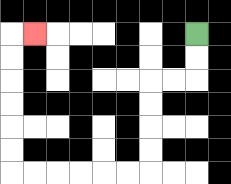{'start': '[8, 1]', 'end': '[1, 1]', 'path_directions': 'D,D,L,L,D,D,D,D,L,L,L,L,L,L,U,U,U,U,U,U,R', 'path_coordinates': '[[8, 1], [8, 2], [8, 3], [7, 3], [6, 3], [6, 4], [6, 5], [6, 6], [6, 7], [5, 7], [4, 7], [3, 7], [2, 7], [1, 7], [0, 7], [0, 6], [0, 5], [0, 4], [0, 3], [0, 2], [0, 1], [1, 1]]'}